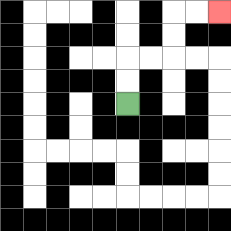{'start': '[5, 4]', 'end': '[9, 0]', 'path_directions': 'U,U,R,R,U,U,R,R', 'path_coordinates': '[[5, 4], [5, 3], [5, 2], [6, 2], [7, 2], [7, 1], [7, 0], [8, 0], [9, 0]]'}